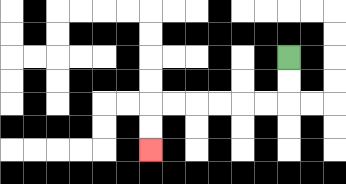{'start': '[12, 2]', 'end': '[6, 6]', 'path_directions': 'D,D,L,L,L,L,L,L,D,D', 'path_coordinates': '[[12, 2], [12, 3], [12, 4], [11, 4], [10, 4], [9, 4], [8, 4], [7, 4], [6, 4], [6, 5], [6, 6]]'}